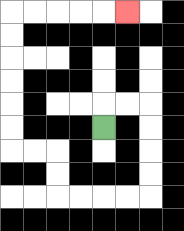{'start': '[4, 5]', 'end': '[5, 0]', 'path_directions': 'U,R,R,D,D,D,D,L,L,L,L,U,U,L,L,U,U,U,U,U,U,R,R,R,R,R', 'path_coordinates': '[[4, 5], [4, 4], [5, 4], [6, 4], [6, 5], [6, 6], [6, 7], [6, 8], [5, 8], [4, 8], [3, 8], [2, 8], [2, 7], [2, 6], [1, 6], [0, 6], [0, 5], [0, 4], [0, 3], [0, 2], [0, 1], [0, 0], [1, 0], [2, 0], [3, 0], [4, 0], [5, 0]]'}